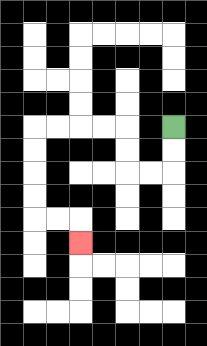{'start': '[7, 5]', 'end': '[3, 10]', 'path_directions': 'D,D,L,L,U,U,L,L,L,L,D,D,D,D,R,R,D', 'path_coordinates': '[[7, 5], [7, 6], [7, 7], [6, 7], [5, 7], [5, 6], [5, 5], [4, 5], [3, 5], [2, 5], [1, 5], [1, 6], [1, 7], [1, 8], [1, 9], [2, 9], [3, 9], [3, 10]]'}